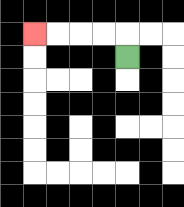{'start': '[5, 2]', 'end': '[1, 1]', 'path_directions': 'U,L,L,L,L', 'path_coordinates': '[[5, 2], [5, 1], [4, 1], [3, 1], [2, 1], [1, 1]]'}